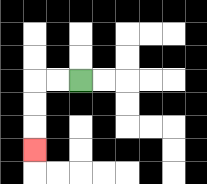{'start': '[3, 3]', 'end': '[1, 6]', 'path_directions': 'L,L,D,D,D', 'path_coordinates': '[[3, 3], [2, 3], [1, 3], [1, 4], [1, 5], [1, 6]]'}